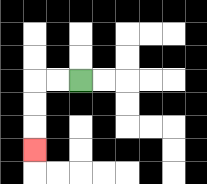{'start': '[3, 3]', 'end': '[1, 6]', 'path_directions': 'L,L,D,D,D', 'path_coordinates': '[[3, 3], [2, 3], [1, 3], [1, 4], [1, 5], [1, 6]]'}